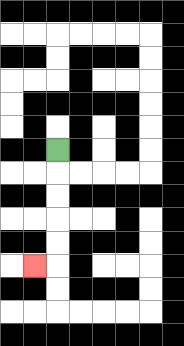{'start': '[2, 6]', 'end': '[1, 11]', 'path_directions': 'D,D,D,D,D,L', 'path_coordinates': '[[2, 6], [2, 7], [2, 8], [2, 9], [2, 10], [2, 11], [1, 11]]'}